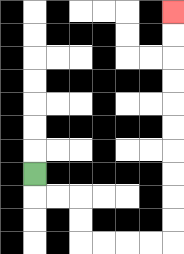{'start': '[1, 7]', 'end': '[7, 0]', 'path_directions': 'D,R,R,D,D,R,R,R,R,U,U,U,U,U,U,U,U,U,U', 'path_coordinates': '[[1, 7], [1, 8], [2, 8], [3, 8], [3, 9], [3, 10], [4, 10], [5, 10], [6, 10], [7, 10], [7, 9], [7, 8], [7, 7], [7, 6], [7, 5], [7, 4], [7, 3], [7, 2], [7, 1], [7, 0]]'}